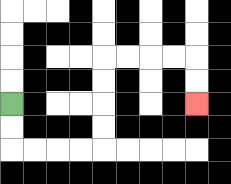{'start': '[0, 4]', 'end': '[8, 4]', 'path_directions': 'D,D,R,R,R,R,U,U,U,U,R,R,R,R,D,D', 'path_coordinates': '[[0, 4], [0, 5], [0, 6], [1, 6], [2, 6], [3, 6], [4, 6], [4, 5], [4, 4], [4, 3], [4, 2], [5, 2], [6, 2], [7, 2], [8, 2], [8, 3], [8, 4]]'}